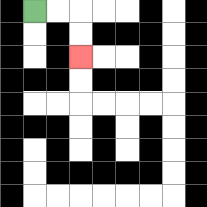{'start': '[1, 0]', 'end': '[3, 2]', 'path_directions': 'R,R,D,D', 'path_coordinates': '[[1, 0], [2, 0], [3, 0], [3, 1], [3, 2]]'}